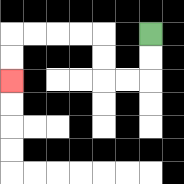{'start': '[6, 1]', 'end': '[0, 3]', 'path_directions': 'D,D,L,L,U,U,L,L,L,L,D,D', 'path_coordinates': '[[6, 1], [6, 2], [6, 3], [5, 3], [4, 3], [4, 2], [4, 1], [3, 1], [2, 1], [1, 1], [0, 1], [0, 2], [0, 3]]'}